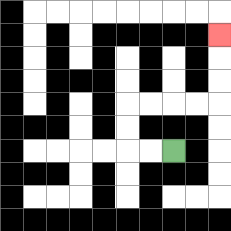{'start': '[7, 6]', 'end': '[9, 1]', 'path_directions': 'L,L,U,U,R,R,R,R,U,U,U', 'path_coordinates': '[[7, 6], [6, 6], [5, 6], [5, 5], [5, 4], [6, 4], [7, 4], [8, 4], [9, 4], [9, 3], [9, 2], [9, 1]]'}